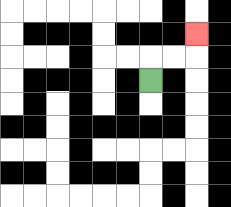{'start': '[6, 3]', 'end': '[8, 1]', 'path_directions': 'U,R,R,U', 'path_coordinates': '[[6, 3], [6, 2], [7, 2], [8, 2], [8, 1]]'}